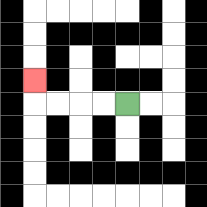{'start': '[5, 4]', 'end': '[1, 3]', 'path_directions': 'L,L,L,L,U', 'path_coordinates': '[[5, 4], [4, 4], [3, 4], [2, 4], [1, 4], [1, 3]]'}